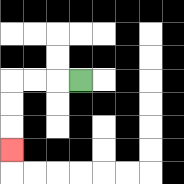{'start': '[3, 3]', 'end': '[0, 6]', 'path_directions': 'L,L,L,D,D,D', 'path_coordinates': '[[3, 3], [2, 3], [1, 3], [0, 3], [0, 4], [0, 5], [0, 6]]'}